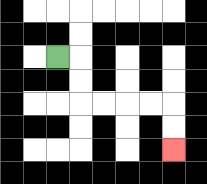{'start': '[2, 2]', 'end': '[7, 6]', 'path_directions': 'R,D,D,R,R,R,R,D,D', 'path_coordinates': '[[2, 2], [3, 2], [3, 3], [3, 4], [4, 4], [5, 4], [6, 4], [7, 4], [7, 5], [7, 6]]'}